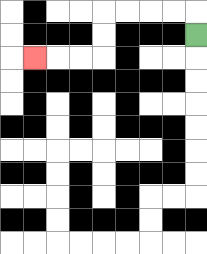{'start': '[8, 1]', 'end': '[1, 2]', 'path_directions': 'U,L,L,L,L,D,D,L,L,L', 'path_coordinates': '[[8, 1], [8, 0], [7, 0], [6, 0], [5, 0], [4, 0], [4, 1], [4, 2], [3, 2], [2, 2], [1, 2]]'}